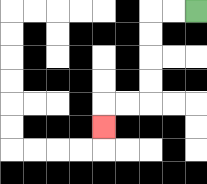{'start': '[8, 0]', 'end': '[4, 5]', 'path_directions': 'L,L,D,D,D,D,L,L,D', 'path_coordinates': '[[8, 0], [7, 0], [6, 0], [6, 1], [6, 2], [6, 3], [6, 4], [5, 4], [4, 4], [4, 5]]'}